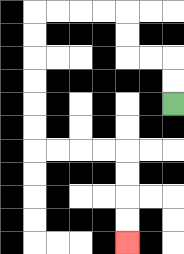{'start': '[7, 4]', 'end': '[5, 10]', 'path_directions': 'U,U,L,L,U,U,L,L,L,L,D,D,D,D,D,D,R,R,R,R,D,D,D,D', 'path_coordinates': '[[7, 4], [7, 3], [7, 2], [6, 2], [5, 2], [5, 1], [5, 0], [4, 0], [3, 0], [2, 0], [1, 0], [1, 1], [1, 2], [1, 3], [1, 4], [1, 5], [1, 6], [2, 6], [3, 6], [4, 6], [5, 6], [5, 7], [5, 8], [5, 9], [5, 10]]'}